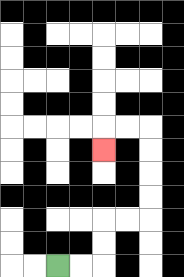{'start': '[2, 11]', 'end': '[4, 6]', 'path_directions': 'R,R,U,U,R,R,U,U,U,U,L,L,D', 'path_coordinates': '[[2, 11], [3, 11], [4, 11], [4, 10], [4, 9], [5, 9], [6, 9], [6, 8], [6, 7], [6, 6], [6, 5], [5, 5], [4, 5], [4, 6]]'}